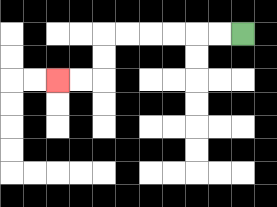{'start': '[10, 1]', 'end': '[2, 3]', 'path_directions': 'L,L,L,L,L,L,D,D,L,L', 'path_coordinates': '[[10, 1], [9, 1], [8, 1], [7, 1], [6, 1], [5, 1], [4, 1], [4, 2], [4, 3], [3, 3], [2, 3]]'}